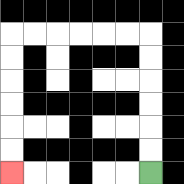{'start': '[6, 7]', 'end': '[0, 7]', 'path_directions': 'U,U,U,U,U,U,L,L,L,L,L,L,D,D,D,D,D,D', 'path_coordinates': '[[6, 7], [6, 6], [6, 5], [6, 4], [6, 3], [6, 2], [6, 1], [5, 1], [4, 1], [3, 1], [2, 1], [1, 1], [0, 1], [0, 2], [0, 3], [0, 4], [0, 5], [0, 6], [0, 7]]'}